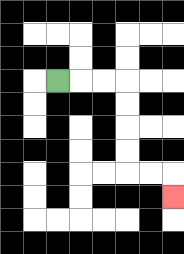{'start': '[2, 3]', 'end': '[7, 8]', 'path_directions': 'R,R,R,D,D,D,D,R,R,D', 'path_coordinates': '[[2, 3], [3, 3], [4, 3], [5, 3], [5, 4], [5, 5], [5, 6], [5, 7], [6, 7], [7, 7], [7, 8]]'}